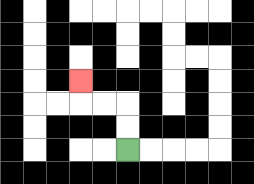{'start': '[5, 6]', 'end': '[3, 3]', 'path_directions': 'U,U,L,L,U', 'path_coordinates': '[[5, 6], [5, 5], [5, 4], [4, 4], [3, 4], [3, 3]]'}